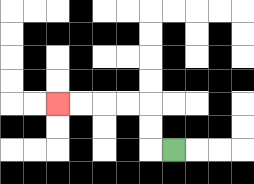{'start': '[7, 6]', 'end': '[2, 4]', 'path_directions': 'L,U,U,L,L,L,L', 'path_coordinates': '[[7, 6], [6, 6], [6, 5], [6, 4], [5, 4], [4, 4], [3, 4], [2, 4]]'}